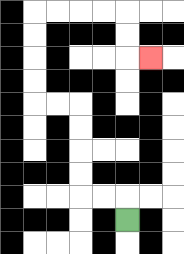{'start': '[5, 9]', 'end': '[6, 2]', 'path_directions': 'U,L,L,U,U,U,U,L,L,U,U,U,U,R,R,R,R,D,D,R', 'path_coordinates': '[[5, 9], [5, 8], [4, 8], [3, 8], [3, 7], [3, 6], [3, 5], [3, 4], [2, 4], [1, 4], [1, 3], [1, 2], [1, 1], [1, 0], [2, 0], [3, 0], [4, 0], [5, 0], [5, 1], [5, 2], [6, 2]]'}